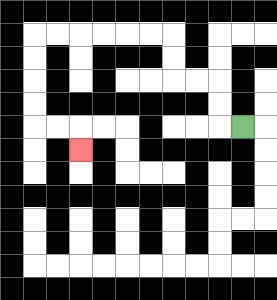{'start': '[10, 5]', 'end': '[3, 6]', 'path_directions': 'L,U,U,L,L,U,U,L,L,L,L,L,L,D,D,D,D,R,R,D', 'path_coordinates': '[[10, 5], [9, 5], [9, 4], [9, 3], [8, 3], [7, 3], [7, 2], [7, 1], [6, 1], [5, 1], [4, 1], [3, 1], [2, 1], [1, 1], [1, 2], [1, 3], [1, 4], [1, 5], [2, 5], [3, 5], [3, 6]]'}